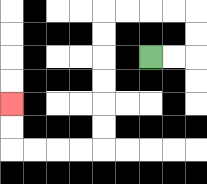{'start': '[6, 2]', 'end': '[0, 4]', 'path_directions': 'R,R,U,U,L,L,L,L,D,D,D,D,D,D,L,L,L,L,U,U', 'path_coordinates': '[[6, 2], [7, 2], [8, 2], [8, 1], [8, 0], [7, 0], [6, 0], [5, 0], [4, 0], [4, 1], [4, 2], [4, 3], [4, 4], [4, 5], [4, 6], [3, 6], [2, 6], [1, 6], [0, 6], [0, 5], [0, 4]]'}